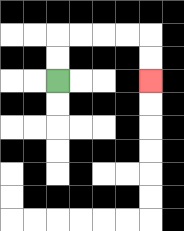{'start': '[2, 3]', 'end': '[6, 3]', 'path_directions': 'U,U,R,R,R,R,D,D', 'path_coordinates': '[[2, 3], [2, 2], [2, 1], [3, 1], [4, 1], [5, 1], [6, 1], [6, 2], [6, 3]]'}